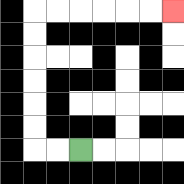{'start': '[3, 6]', 'end': '[7, 0]', 'path_directions': 'L,L,U,U,U,U,U,U,R,R,R,R,R,R', 'path_coordinates': '[[3, 6], [2, 6], [1, 6], [1, 5], [1, 4], [1, 3], [1, 2], [1, 1], [1, 0], [2, 0], [3, 0], [4, 0], [5, 0], [6, 0], [7, 0]]'}